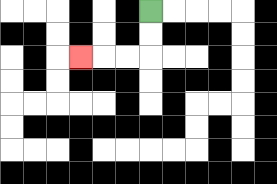{'start': '[6, 0]', 'end': '[3, 2]', 'path_directions': 'D,D,L,L,L', 'path_coordinates': '[[6, 0], [6, 1], [6, 2], [5, 2], [4, 2], [3, 2]]'}